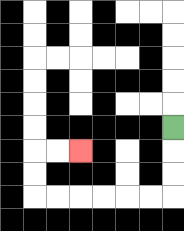{'start': '[7, 5]', 'end': '[3, 6]', 'path_directions': 'D,D,D,L,L,L,L,L,L,U,U,R,R', 'path_coordinates': '[[7, 5], [7, 6], [7, 7], [7, 8], [6, 8], [5, 8], [4, 8], [3, 8], [2, 8], [1, 8], [1, 7], [1, 6], [2, 6], [3, 6]]'}